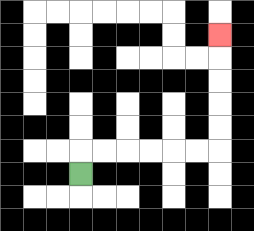{'start': '[3, 7]', 'end': '[9, 1]', 'path_directions': 'U,R,R,R,R,R,R,U,U,U,U,U', 'path_coordinates': '[[3, 7], [3, 6], [4, 6], [5, 6], [6, 6], [7, 6], [8, 6], [9, 6], [9, 5], [9, 4], [9, 3], [9, 2], [9, 1]]'}